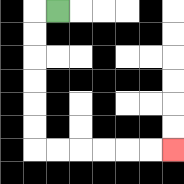{'start': '[2, 0]', 'end': '[7, 6]', 'path_directions': 'L,D,D,D,D,D,D,R,R,R,R,R,R', 'path_coordinates': '[[2, 0], [1, 0], [1, 1], [1, 2], [1, 3], [1, 4], [1, 5], [1, 6], [2, 6], [3, 6], [4, 6], [5, 6], [6, 6], [7, 6]]'}